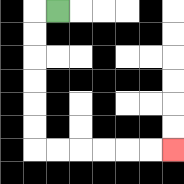{'start': '[2, 0]', 'end': '[7, 6]', 'path_directions': 'L,D,D,D,D,D,D,R,R,R,R,R,R', 'path_coordinates': '[[2, 0], [1, 0], [1, 1], [1, 2], [1, 3], [1, 4], [1, 5], [1, 6], [2, 6], [3, 6], [4, 6], [5, 6], [6, 6], [7, 6]]'}